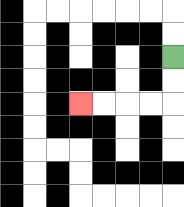{'start': '[7, 2]', 'end': '[3, 4]', 'path_directions': 'D,D,L,L,L,L', 'path_coordinates': '[[7, 2], [7, 3], [7, 4], [6, 4], [5, 4], [4, 4], [3, 4]]'}